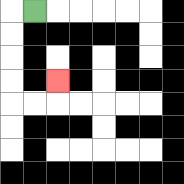{'start': '[1, 0]', 'end': '[2, 3]', 'path_directions': 'L,D,D,D,D,R,R,U', 'path_coordinates': '[[1, 0], [0, 0], [0, 1], [0, 2], [0, 3], [0, 4], [1, 4], [2, 4], [2, 3]]'}